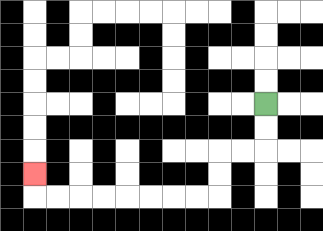{'start': '[11, 4]', 'end': '[1, 7]', 'path_directions': 'D,D,L,L,D,D,L,L,L,L,L,L,L,L,U', 'path_coordinates': '[[11, 4], [11, 5], [11, 6], [10, 6], [9, 6], [9, 7], [9, 8], [8, 8], [7, 8], [6, 8], [5, 8], [4, 8], [3, 8], [2, 8], [1, 8], [1, 7]]'}